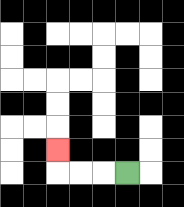{'start': '[5, 7]', 'end': '[2, 6]', 'path_directions': 'L,L,L,U', 'path_coordinates': '[[5, 7], [4, 7], [3, 7], [2, 7], [2, 6]]'}